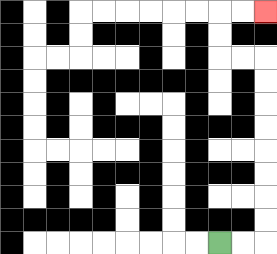{'start': '[9, 10]', 'end': '[11, 0]', 'path_directions': 'R,R,U,U,U,U,U,U,U,U,L,L,U,U,R,R', 'path_coordinates': '[[9, 10], [10, 10], [11, 10], [11, 9], [11, 8], [11, 7], [11, 6], [11, 5], [11, 4], [11, 3], [11, 2], [10, 2], [9, 2], [9, 1], [9, 0], [10, 0], [11, 0]]'}